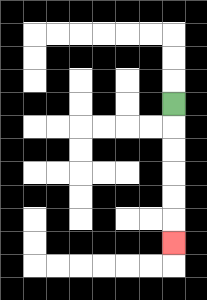{'start': '[7, 4]', 'end': '[7, 10]', 'path_directions': 'D,D,D,D,D,D', 'path_coordinates': '[[7, 4], [7, 5], [7, 6], [7, 7], [7, 8], [7, 9], [7, 10]]'}